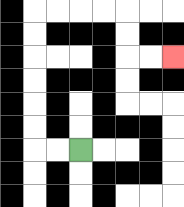{'start': '[3, 6]', 'end': '[7, 2]', 'path_directions': 'L,L,U,U,U,U,U,U,R,R,R,R,D,D,R,R', 'path_coordinates': '[[3, 6], [2, 6], [1, 6], [1, 5], [1, 4], [1, 3], [1, 2], [1, 1], [1, 0], [2, 0], [3, 0], [4, 0], [5, 0], [5, 1], [5, 2], [6, 2], [7, 2]]'}